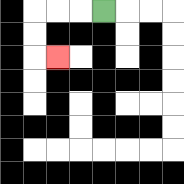{'start': '[4, 0]', 'end': '[2, 2]', 'path_directions': 'L,L,L,D,D,R', 'path_coordinates': '[[4, 0], [3, 0], [2, 0], [1, 0], [1, 1], [1, 2], [2, 2]]'}